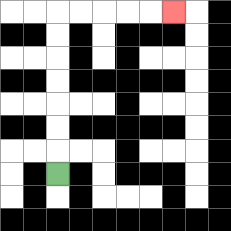{'start': '[2, 7]', 'end': '[7, 0]', 'path_directions': 'U,U,U,U,U,U,U,R,R,R,R,R', 'path_coordinates': '[[2, 7], [2, 6], [2, 5], [2, 4], [2, 3], [2, 2], [2, 1], [2, 0], [3, 0], [4, 0], [5, 0], [6, 0], [7, 0]]'}